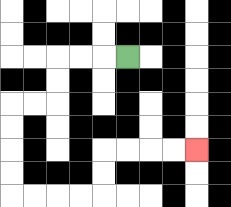{'start': '[5, 2]', 'end': '[8, 6]', 'path_directions': 'L,L,L,D,D,L,L,D,D,D,D,R,R,R,R,U,U,R,R,R,R', 'path_coordinates': '[[5, 2], [4, 2], [3, 2], [2, 2], [2, 3], [2, 4], [1, 4], [0, 4], [0, 5], [0, 6], [0, 7], [0, 8], [1, 8], [2, 8], [3, 8], [4, 8], [4, 7], [4, 6], [5, 6], [6, 6], [7, 6], [8, 6]]'}